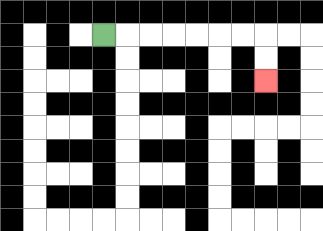{'start': '[4, 1]', 'end': '[11, 3]', 'path_directions': 'R,R,R,R,R,R,R,D,D', 'path_coordinates': '[[4, 1], [5, 1], [6, 1], [7, 1], [8, 1], [9, 1], [10, 1], [11, 1], [11, 2], [11, 3]]'}